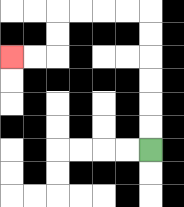{'start': '[6, 6]', 'end': '[0, 2]', 'path_directions': 'U,U,U,U,U,U,L,L,L,L,D,D,L,L', 'path_coordinates': '[[6, 6], [6, 5], [6, 4], [6, 3], [6, 2], [6, 1], [6, 0], [5, 0], [4, 0], [3, 0], [2, 0], [2, 1], [2, 2], [1, 2], [0, 2]]'}